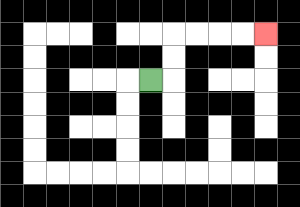{'start': '[6, 3]', 'end': '[11, 1]', 'path_directions': 'R,U,U,R,R,R,R', 'path_coordinates': '[[6, 3], [7, 3], [7, 2], [7, 1], [8, 1], [9, 1], [10, 1], [11, 1]]'}